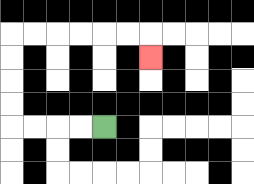{'start': '[4, 5]', 'end': '[6, 2]', 'path_directions': 'L,L,L,L,U,U,U,U,R,R,R,R,R,R,D', 'path_coordinates': '[[4, 5], [3, 5], [2, 5], [1, 5], [0, 5], [0, 4], [0, 3], [0, 2], [0, 1], [1, 1], [2, 1], [3, 1], [4, 1], [5, 1], [6, 1], [6, 2]]'}